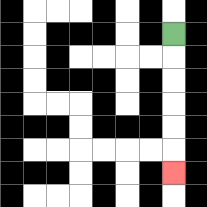{'start': '[7, 1]', 'end': '[7, 7]', 'path_directions': 'D,D,D,D,D,D', 'path_coordinates': '[[7, 1], [7, 2], [7, 3], [7, 4], [7, 5], [7, 6], [7, 7]]'}